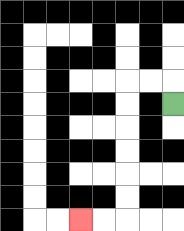{'start': '[7, 4]', 'end': '[3, 9]', 'path_directions': 'U,L,L,D,D,D,D,D,D,L,L', 'path_coordinates': '[[7, 4], [7, 3], [6, 3], [5, 3], [5, 4], [5, 5], [5, 6], [5, 7], [5, 8], [5, 9], [4, 9], [3, 9]]'}